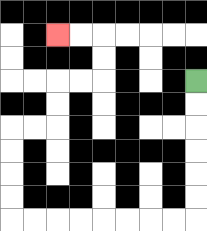{'start': '[8, 3]', 'end': '[2, 1]', 'path_directions': 'D,D,D,D,D,D,L,L,L,L,L,L,L,L,U,U,U,U,R,R,U,U,R,R,U,U,L,L', 'path_coordinates': '[[8, 3], [8, 4], [8, 5], [8, 6], [8, 7], [8, 8], [8, 9], [7, 9], [6, 9], [5, 9], [4, 9], [3, 9], [2, 9], [1, 9], [0, 9], [0, 8], [0, 7], [0, 6], [0, 5], [1, 5], [2, 5], [2, 4], [2, 3], [3, 3], [4, 3], [4, 2], [4, 1], [3, 1], [2, 1]]'}